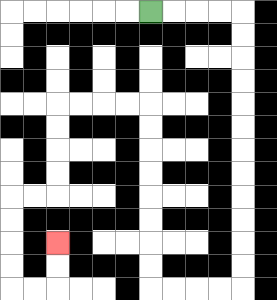{'start': '[6, 0]', 'end': '[2, 10]', 'path_directions': 'R,R,R,R,D,D,D,D,D,D,D,D,D,D,D,D,L,L,L,L,U,U,U,U,U,U,U,U,L,L,L,L,D,D,D,D,L,L,D,D,D,D,R,R,U,U', 'path_coordinates': '[[6, 0], [7, 0], [8, 0], [9, 0], [10, 0], [10, 1], [10, 2], [10, 3], [10, 4], [10, 5], [10, 6], [10, 7], [10, 8], [10, 9], [10, 10], [10, 11], [10, 12], [9, 12], [8, 12], [7, 12], [6, 12], [6, 11], [6, 10], [6, 9], [6, 8], [6, 7], [6, 6], [6, 5], [6, 4], [5, 4], [4, 4], [3, 4], [2, 4], [2, 5], [2, 6], [2, 7], [2, 8], [1, 8], [0, 8], [0, 9], [0, 10], [0, 11], [0, 12], [1, 12], [2, 12], [2, 11], [2, 10]]'}